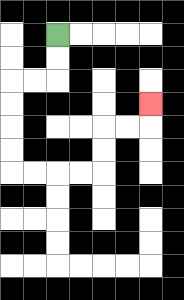{'start': '[2, 1]', 'end': '[6, 4]', 'path_directions': 'D,D,L,L,D,D,D,D,R,R,R,R,U,U,R,R,U', 'path_coordinates': '[[2, 1], [2, 2], [2, 3], [1, 3], [0, 3], [0, 4], [0, 5], [0, 6], [0, 7], [1, 7], [2, 7], [3, 7], [4, 7], [4, 6], [4, 5], [5, 5], [6, 5], [6, 4]]'}